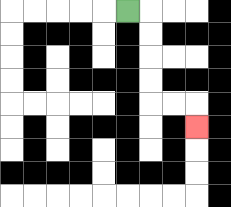{'start': '[5, 0]', 'end': '[8, 5]', 'path_directions': 'R,D,D,D,D,R,R,D', 'path_coordinates': '[[5, 0], [6, 0], [6, 1], [6, 2], [6, 3], [6, 4], [7, 4], [8, 4], [8, 5]]'}